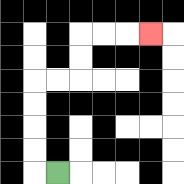{'start': '[2, 7]', 'end': '[6, 1]', 'path_directions': 'L,U,U,U,U,R,R,U,U,R,R,R', 'path_coordinates': '[[2, 7], [1, 7], [1, 6], [1, 5], [1, 4], [1, 3], [2, 3], [3, 3], [3, 2], [3, 1], [4, 1], [5, 1], [6, 1]]'}